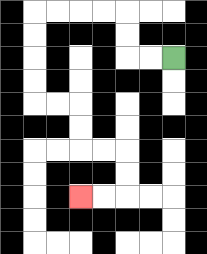{'start': '[7, 2]', 'end': '[3, 8]', 'path_directions': 'L,L,U,U,L,L,L,L,D,D,D,D,R,R,D,D,R,R,D,D,L,L', 'path_coordinates': '[[7, 2], [6, 2], [5, 2], [5, 1], [5, 0], [4, 0], [3, 0], [2, 0], [1, 0], [1, 1], [1, 2], [1, 3], [1, 4], [2, 4], [3, 4], [3, 5], [3, 6], [4, 6], [5, 6], [5, 7], [5, 8], [4, 8], [3, 8]]'}